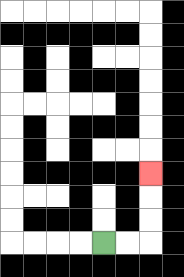{'start': '[4, 10]', 'end': '[6, 7]', 'path_directions': 'R,R,U,U,U', 'path_coordinates': '[[4, 10], [5, 10], [6, 10], [6, 9], [6, 8], [6, 7]]'}